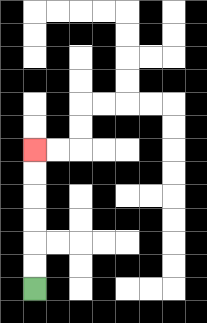{'start': '[1, 12]', 'end': '[1, 6]', 'path_directions': 'U,U,U,U,U,U', 'path_coordinates': '[[1, 12], [1, 11], [1, 10], [1, 9], [1, 8], [1, 7], [1, 6]]'}